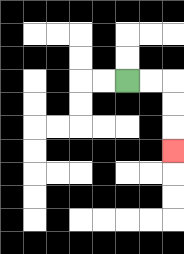{'start': '[5, 3]', 'end': '[7, 6]', 'path_directions': 'R,R,D,D,D', 'path_coordinates': '[[5, 3], [6, 3], [7, 3], [7, 4], [7, 5], [7, 6]]'}